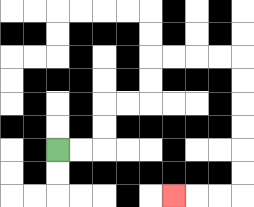{'start': '[2, 6]', 'end': '[7, 8]', 'path_directions': 'R,R,U,U,R,R,U,U,R,R,R,R,D,D,D,D,D,D,L,L,L', 'path_coordinates': '[[2, 6], [3, 6], [4, 6], [4, 5], [4, 4], [5, 4], [6, 4], [6, 3], [6, 2], [7, 2], [8, 2], [9, 2], [10, 2], [10, 3], [10, 4], [10, 5], [10, 6], [10, 7], [10, 8], [9, 8], [8, 8], [7, 8]]'}